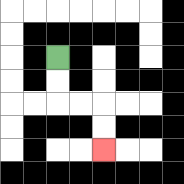{'start': '[2, 2]', 'end': '[4, 6]', 'path_directions': 'D,D,R,R,D,D', 'path_coordinates': '[[2, 2], [2, 3], [2, 4], [3, 4], [4, 4], [4, 5], [4, 6]]'}